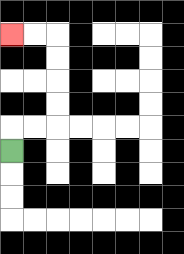{'start': '[0, 6]', 'end': '[0, 1]', 'path_directions': 'U,R,R,U,U,U,U,L,L', 'path_coordinates': '[[0, 6], [0, 5], [1, 5], [2, 5], [2, 4], [2, 3], [2, 2], [2, 1], [1, 1], [0, 1]]'}